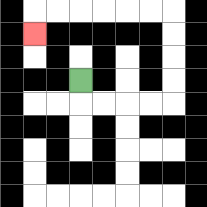{'start': '[3, 3]', 'end': '[1, 1]', 'path_directions': 'D,R,R,R,R,U,U,U,U,L,L,L,L,L,L,D', 'path_coordinates': '[[3, 3], [3, 4], [4, 4], [5, 4], [6, 4], [7, 4], [7, 3], [7, 2], [7, 1], [7, 0], [6, 0], [5, 0], [4, 0], [3, 0], [2, 0], [1, 0], [1, 1]]'}